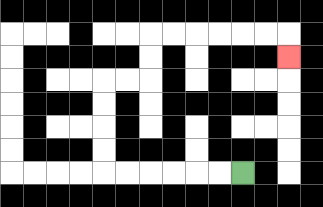{'start': '[10, 7]', 'end': '[12, 2]', 'path_directions': 'L,L,L,L,L,L,U,U,U,U,R,R,U,U,R,R,R,R,R,R,D', 'path_coordinates': '[[10, 7], [9, 7], [8, 7], [7, 7], [6, 7], [5, 7], [4, 7], [4, 6], [4, 5], [4, 4], [4, 3], [5, 3], [6, 3], [6, 2], [6, 1], [7, 1], [8, 1], [9, 1], [10, 1], [11, 1], [12, 1], [12, 2]]'}